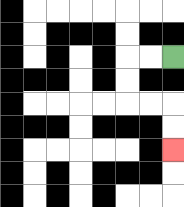{'start': '[7, 2]', 'end': '[7, 6]', 'path_directions': 'L,L,D,D,R,R,D,D', 'path_coordinates': '[[7, 2], [6, 2], [5, 2], [5, 3], [5, 4], [6, 4], [7, 4], [7, 5], [7, 6]]'}